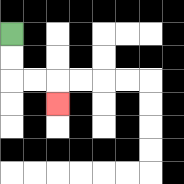{'start': '[0, 1]', 'end': '[2, 4]', 'path_directions': 'D,D,R,R,D', 'path_coordinates': '[[0, 1], [0, 2], [0, 3], [1, 3], [2, 3], [2, 4]]'}